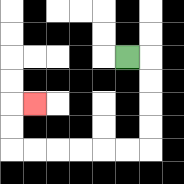{'start': '[5, 2]', 'end': '[1, 4]', 'path_directions': 'R,D,D,D,D,L,L,L,L,L,L,U,U,R', 'path_coordinates': '[[5, 2], [6, 2], [6, 3], [6, 4], [6, 5], [6, 6], [5, 6], [4, 6], [3, 6], [2, 6], [1, 6], [0, 6], [0, 5], [0, 4], [1, 4]]'}